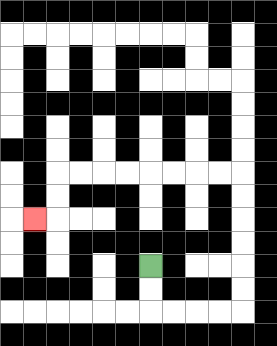{'start': '[6, 11]', 'end': '[1, 9]', 'path_directions': 'D,D,R,R,R,R,U,U,U,U,U,U,L,L,L,L,L,L,L,L,D,D,L', 'path_coordinates': '[[6, 11], [6, 12], [6, 13], [7, 13], [8, 13], [9, 13], [10, 13], [10, 12], [10, 11], [10, 10], [10, 9], [10, 8], [10, 7], [9, 7], [8, 7], [7, 7], [6, 7], [5, 7], [4, 7], [3, 7], [2, 7], [2, 8], [2, 9], [1, 9]]'}